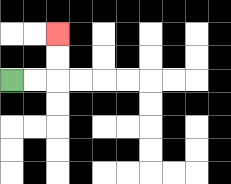{'start': '[0, 3]', 'end': '[2, 1]', 'path_directions': 'R,R,U,U', 'path_coordinates': '[[0, 3], [1, 3], [2, 3], [2, 2], [2, 1]]'}